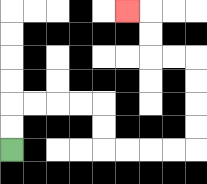{'start': '[0, 6]', 'end': '[5, 0]', 'path_directions': 'U,U,R,R,R,R,D,D,R,R,R,R,U,U,U,U,L,L,U,U,L', 'path_coordinates': '[[0, 6], [0, 5], [0, 4], [1, 4], [2, 4], [3, 4], [4, 4], [4, 5], [4, 6], [5, 6], [6, 6], [7, 6], [8, 6], [8, 5], [8, 4], [8, 3], [8, 2], [7, 2], [6, 2], [6, 1], [6, 0], [5, 0]]'}